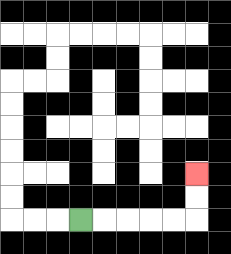{'start': '[3, 9]', 'end': '[8, 7]', 'path_directions': 'R,R,R,R,R,U,U', 'path_coordinates': '[[3, 9], [4, 9], [5, 9], [6, 9], [7, 9], [8, 9], [8, 8], [8, 7]]'}